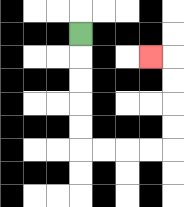{'start': '[3, 1]', 'end': '[6, 2]', 'path_directions': 'D,D,D,D,D,R,R,R,R,U,U,U,U,L', 'path_coordinates': '[[3, 1], [3, 2], [3, 3], [3, 4], [3, 5], [3, 6], [4, 6], [5, 6], [6, 6], [7, 6], [7, 5], [7, 4], [7, 3], [7, 2], [6, 2]]'}